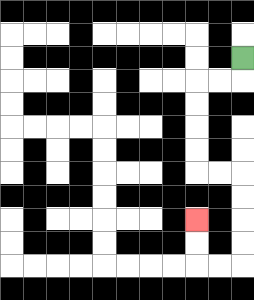{'start': '[10, 2]', 'end': '[8, 9]', 'path_directions': 'D,L,L,D,D,D,D,R,R,D,D,D,D,L,L,U,U', 'path_coordinates': '[[10, 2], [10, 3], [9, 3], [8, 3], [8, 4], [8, 5], [8, 6], [8, 7], [9, 7], [10, 7], [10, 8], [10, 9], [10, 10], [10, 11], [9, 11], [8, 11], [8, 10], [8, 9]]'}